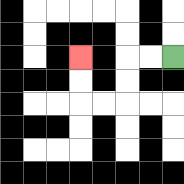{'start': '[7, 2]', 'end': '[3, 2]', 'path_directions': 'L,L,D,D,L,L,U,U', 'path_coordinates': '[[7, 2], [6, 2], [5, 2], [5, 3], [5, 4], [4, 4], [3, 4], [3, 3], [3, 2]]'}